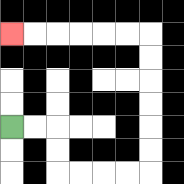{'start': '[0, 5]', 'end': '[0, 1]', 'path_directions': 'R,R,D,D,R,R,R,R,U,U,U,U,U,U,L,L,L,L,L,L', 'path_coordinates': '[[0, 5], [1, 5], [2, 5], [2, 6], [2, 7], [3, 7], [4, 7], [5, 7], [6, 7], [6, 6], [6, 5], [6, 4], [6, 3], [6, 2], [6, 1], [5, 1], [4, 1], [3, 1], [2, 1], [1, 1], [0, 1]]'}